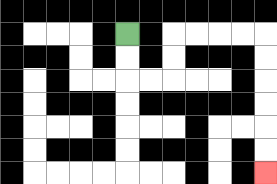{'start': '[5, 1]', 'end': '[11, 7]', 'path_directions': 'D,D,R,R,U,U,R,R,R,R,D,D,D,D,D,D', 'path_coordinates': '[[5, 1], [5, 2], [5, 3], [6, 3], [7, 3], [7, 2], [7, 1], [8, 1], [9, 1], [10, 1], [11, 1], [11, 2], [11, 3], [11, 4], [11, 5], [11, 6], [11, 7]]'}